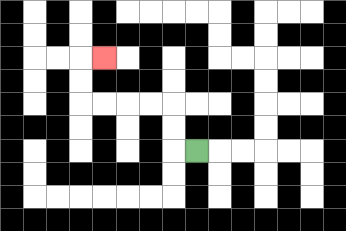{'start': '[8, 6]', 'end': '[4, 2]', 'path_directions': 'L,U,U,L,L,L,L,U,U,R', 'path_coordinates': '[[8, 6], [7, 6], [7, 5], [7, 4], [6, 4], [5, 4], [4, 4], [3, 4], [3, 3], [3, 2], [4, 2]]'}